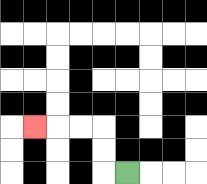{'start': '[5, 7]', 'end': '[1, 5]', 'path_directions': 'L,U,U,L,L,L', 'path_coordinates': '[[5, 7], [4, 7], [4, 6], [4, 5], [3, 5], [2, 5], [1, 5]]'}